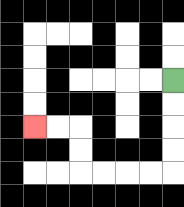{'start': '[7, 3]', 'end': '[1, 5]', 'path_directions': 'D,D,D,D,L,L,L,L,U,U,L,L', 'path_coordinates': '[[7, 3], [7, 4], [7, 5], [7, 6], [7, 7], [6, 7], [5, 7], [4, 7], [3, 7], [3, 6], [3, 5], [2, 5], [1, 5]]'}